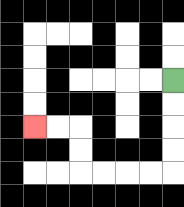{'start': '[7, 3]', 'end': '[1, 5]', 'path_directions': 'D,D,D,D,L,L,L,L,U,U,L,L', 'path_coordinates': '[[7, 3], [7, 4], [7, 5], [7, 6], [7, 7], [6, 7], [5, 7], [4, 7], [3, 7], [3, 6], [3, 5], [2, 5], [1, 5]]'}